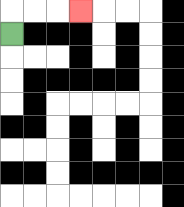{'start': '[0, 1]', 'end': '[3, 0]', 'path_directions': 'U,R,R,R', 'path_coordinates': '[[0, 1], [0, 0], [1, 0], [2, 0], [3, 0]]'}